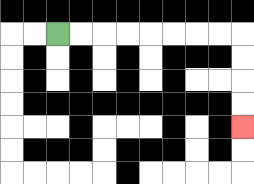{'start': '[2, 1]', 'end': '[10, 5]', 'path_directions': 'R,R,R,R,R,R,R,R,D,D,D,D', 'path_coordinates': '[[2, 1], [3, 1], [4, 1], [5, 1], [6, 1], [7, 1], [8, 1], [9, 1], [10, 1], [10, 2], [10, 3], [10, 4], [10, 5]]'}